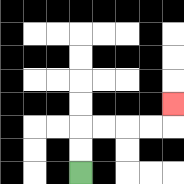{'start': '[3, 7]', 'end': '[7, 4]', 'path_directions': 'U,U,R,R,R,R,U', 'path_coordinates': '[[3, 7], [3, 6], [3, 5], [4, 5], [5, 5], [6, 5], [7, 5], [7, 4]]'}